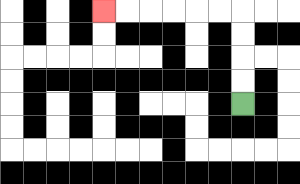{'start': '[10, 4]', 'end': '[4, 0]', 'path_directions': 'U,U,U,U,L,L,L,L,L,L', 'path_coordinates': '[[10, 4], [10, 3], [10, 2], [10, 1], [10, 0], [9, 0], [8, 0], [7, 0], [6, 0], [5, 0], [4, 0]]'}